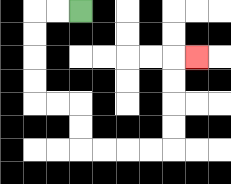{'start': '[3, 0]', 'end': '[8, 2]', 'path_directions': 'L,L,D,D,D,D,R,R,D,D,R,R,R,R,U,U,U,U,R', 'path_coordinates': '[[3, 0], [2, 0], [1, 0], [1, 1], [1, 2], [1, 3], [1, 4], [2, 4], [3, 4], [3, 5], [3, 6], [4, 6], [5, 6], [6, 6], [7, 6], [7, 5], [7, 4], [7, 3], [7, 2], [8, 2]]'}